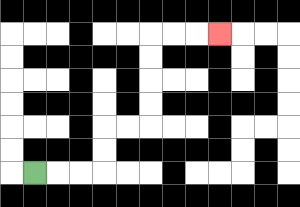{'start': '[1, 7]', 'end': '[9, 1]', 'path_directions': 'R,R,R,U,U,R,R,U,U,U,U,R,R,R', 'path_coordinates': '[[1, 7], [2, 7], [3, 7], [4, 7], [4, 6], [4, 5], [5, 5], [6, 5], [6, 4], [6, 3], [6, 2], [6, 1], [7, 1], [8, 1], [9, 1]]'}